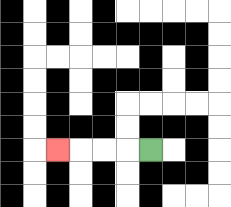{'start': '[6, 6]', 'end': '[2, 6]', 'path_directions': 'L,L,L,L', 'path_coordinates': '[[6, 6], [5, 6], [4, 6], [3, 6], [2, 6]]'}